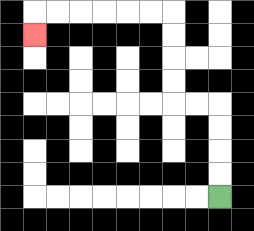{'start': '[9, 8]', 'end': '[1, 1]', 'path_directions': 'U,U,U,U,L,L,U,U,U,U,L,L,L,L,L,L,D', 'path_coordinates': '[[9, 8], [9, 7], [9, 6], [9, 5], [9, 4], [8, 4], [7, 4], [7, 3], [7, 2], [7, 1], [7, 0], [6, 0], [5, 0], [4, 0], [3, 0], [2, 0], [1, 0], [1, 1]]'}